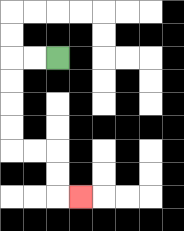{'start': '[2, 2]', 'end': '[3, 8]', 'path_directions': 'L,L,D,D,D,D,R,R,D,D,R', 'path_coordinates': '[[2, 2], [1, 2], [0, 2], [0, 3], [0, 4], [0, 5], [0, 6], [1, 6], [2, 6], [2, 7], [2, 8], [3, 8]]'}